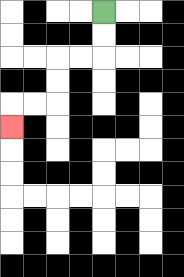{'start': '[4, 0]', 'end': '[0, 5]', 'path_directions': 'D,D,L,L,D,D,L,L,D', 'path_coordinates': '[[4, 0], [4, 1], [4, 2], [3, 2], [2, 2], [2, 3], [2, 4], [1, 4], [0, 4], [0, 5]]'}